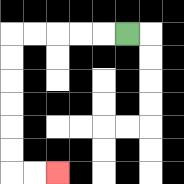{'start': '[5, 1]', 'end': '[2, 7]', 'path_directions': 'L,L,L,L,L,D,D,D,D,D,D,R,R', 'path_coordinates': '[[5, 1], [4, 1], [3, 1], [2, 1], [1, 1], [0, 1], [0, 2], [0, 3], [0, 4], [0, 5], [0, 6], [0, 7], [1, 7], [2, 7]]'}